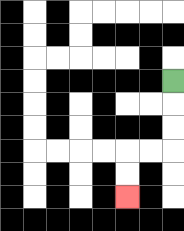{'start': '[7, 3]', 'end': '[5, 8]', 'path_directions': 'D,D,D,L,L,D,D', 'path_coordinates': '[[7, 3], [7, 4], [7, 5], [7, 6], [6, 6], [5, 6], [5, 7], [5, 8]]'}